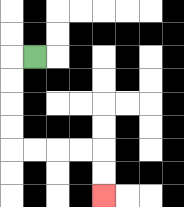{'start': '[1, 2]', 'end': '[4, 8]', 'path_directions': 'L,D,D,D,D,R,R,R,R,D,D', 'path_coordinates': '[[1, 2], [0, 2], [0, 3], [0, 4], [0, 5], [0, 6], [1, 6], [2, 6], [3, 6], [4, 6], [4, 7], [4, 8]]'}